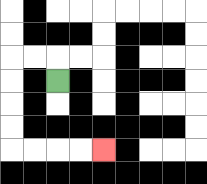{'start': '[2, 3]', 'end': '[4, 6]', 'path_directions': 'U,L,L,D,D,D,D,R,R,R,R', 'path_coordinates': '[[2, 3], [2, 2], [1, 2], [0, 2], [0, 3], [0, 4], [0, 5], [0, 6], [1, 6], [2, 6], [3, 6], [4, 6]]'}